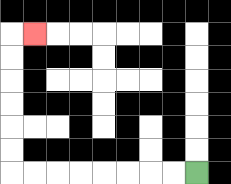{'start': '[8, 7]', 'end': '[1, 1]', 'path_directions': 'L,L,L,L,L,L,L,L,U,U,U,U,U,U,R', 'path_coordinates': '[[8, 7], [7, 7], [6, 7], [5, 7], [4, 7], [3, 7], [2, 7], [1, 7], [0, 7], [0, 6], [0, 5], [0, 4], [0, 3], [0, 2], [0, 1], [1, 1]]'}